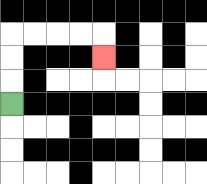{'start': '[0, 4]', 'end': '[4, 2]', 'path_directions': 'U,U,U,R,R,R,R,D', 'path_coordinates': '[[0, 4], [0, 3], [0, 2], [0, 1], [1, 1], [2, 1], [3, 1], [4, 1], [4, 2]]'}